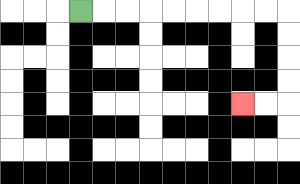{'start': '[3, 0]', 'end': '[10, 4]', 'path_directions': 'R,R,R,R,R,R,R,R,R,D,D,D,D,L,L', 'path_coordinates': '[[3, 0], [4, 0], [5, 0], [6, 0], [7, 0], [8, 0], [9, 0], [10, 0], [11, 0], [12, 0], [12, 1], [12, 2], [12, 3], [12, 4], [11, 4], [10, 4]]'}